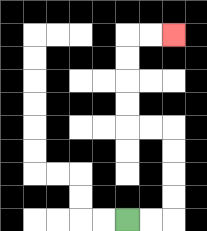{'start': '[5, 9]', 'end': '[7, 1]', 'path_directions': 'R,R,U,U,U,U,L,L,U,U,U,U,R,R', 'path_coordinates': '[[5, 9], [6, 9], [7, 9], [7, 8], [7, 7], [7, 6], [7, 5], [6, 5], [5, 5], [5, 4], [5, 3], [5, 2], [5, 1], [6, 1], [7, 1]]'}